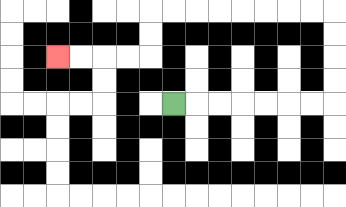{'start': '[7, 4]', 'end': '[2, 2]', 'path_directions': 'R,R,R,R,R,R,R,U,U,U,U,L,L,L,L,L,L,L,L,D,D,L,L,L,L', 'path_coordinates': '[[7, 4], [8, 4], [9, 4], [10, 4], [11, 4], [12, 4], [13, 4], [14, 4], [14, 3], [14, 2], [14, 1], [14, 0], [13, 0], [12, 0], [11, 0], [10, 0], [9, 0], [8, 0], [7, 0], [6, 0], [6, 1], [6, 2], [5, 2], [4, 2], [3, 2], [2, 2]]'}